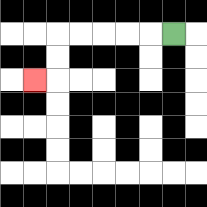{'start': '[7, 1]', 'end': '[1, 3]', 'path_directions': 'L,L,L,L,L,D,D,L', 'path_coordinates': '[[7, 1], [6, 1], [5, 1], [4, 1], [3, 1], [2, 1], [2, 2], [2, 3], [1, 3]]'}